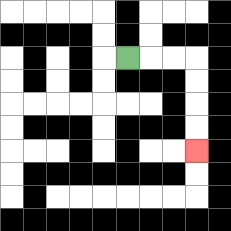{'start': '[5, 2]', 'end': '[8, 6]', 'path_directions': 'R,R,R,D,D,D,D', 'path_coordinates': '[[5, 2], [6, 2], [7, 2], [8, 2], [8, 3], [8, 4], [8, 5], [8, 6]]'}